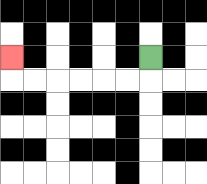{'start': '[6, 2]', 'end': '[0, 2]', 'path_directions': 'D,L,L,L,L,L,L,U', 'path_coordinates': '[[6, 2], [6, 3], [5, 3], [4, 3], [3, 3], [2, 3], [1, 3], [0, 3], [0, 2]]'}